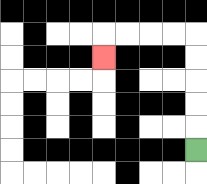{'start': '[8, 6]', 'end': '[4, 2]', 'path_directions': 'U,U,U,U,U,L,L,L,L,D', 'path_coordinates': '[[8, 6], [8, 5], [8, 4], [8, 3], [8, 2], [8, 1], [7, 1], [6, 1], [5, 1], [4, 1], [4, 2]]'}